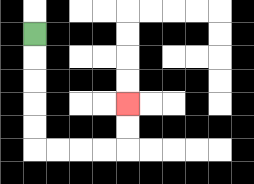{'start': '[1, 1]', 'end': '[5, 4]', 'path_directions': 'D,D,D,D,D,R,R,R,R,U,U', 'path_coordinates': '[[1, 1], [1, 2], [1, 3], [1, 4], [1, 5], [1, 6], [2, 6], [3, 6], [4, 6], [5, 6], [5, 5], [5, 4]]'}